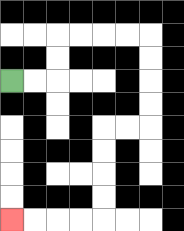{'start': '[0, 3]', 'end': '[0, 9]', 'path_directions': 'R,R,U,U,R,R,R,R,D,D,D,D,L,L,D,D,D,D,L,L,L,L', 'path_coordinates': '[[0, 3], [1, 3], [2, 3], [2, 2], [2, 1], [3, 1], [4, 1], [5, 1], [6, 1], [6, 2], [6, 3], [6, 4], [6, 5], [5, 5], [4, 5], [4, 6], [4, 7], [4, 8], [4, 9], [3, 9], [2, 9], [1, 9], [0, 9]]'}